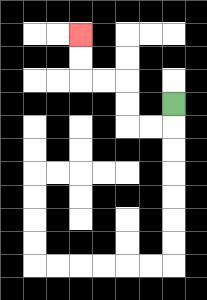{'start': '[7, 4]', 'end': '[3, 1]', 'path_directions': 'D,L,L,U,U,L,L,U,U', 'path_coordinates': '[[7, 4], [7, 5], [6, 5], [5, 5], [5, 4], [5, 3], [4, 3], [3, 3], [3, 2], [3, 1]]'}